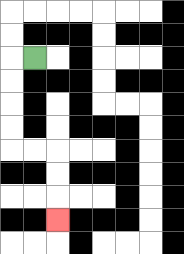{'start': '[1, 2]', 'end': '[2, 9]', 'path_directions': 'L,D,D,D,D,R,R,D,D,D', 'path_coordinates': '[[1, 2], [0, 2], [0, 3], [0, 4], [0, 5], [0, 6], [1, 6], [2, 6], [2, 7], [2, 8], [2, 9]]'}